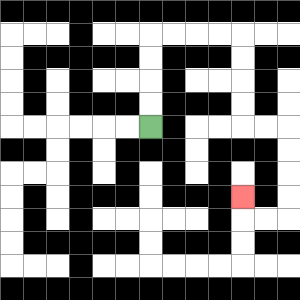{'start': '[6, 5]', 'end': '[10, 8]', 'path_directions': 'U,U,U,U,R,R,R,R,D,D,D,D,R,R,D,D,D,D,L,L,U', 'path_coordinates': '[[6, 5], [6, 4], [6, 3], [6, 2], [6, 1], [7, 1], [8, 1], [9, 1], [10, 1], [10, 2], [10, 3], [10, 4], [10, 5], [11, 5], [12, 5], [12, 6], [12, 7], [12, 8], [12, 9], [11, 9], [10, 9], [10, 8]]'}